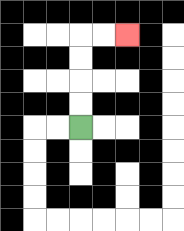{'start': '[3, 5]', 'end': '[5, 1]', 'path_directions': 'U,U,U,U,R,R', 'path_coordinates': '[[3, 5], [3, 4], [3, 3], [3, 2], [3, 1], [4, 1], [5, 1]]'}